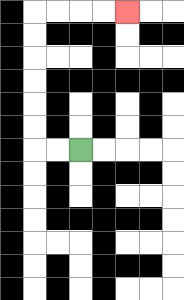{'start': '[3, 6]', 'end': '[5, 0]', 'path_directions': 'L,L,U,U,U,U,U,U,R,R,R,R', 'path_coordinates': '[[3, 6], [2, 6], [1, 6], [1, 5], [1, 4], [1, 3], [1, 2], [1, 1], [1, 0], [2, 0], [3, 0], [4, 0], [5, 0]]'}